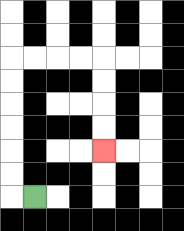{'start': '[1, 8]', 'end': '[4, 6]', 'path_directions': 'L,U,U,U,U,U,U,R,R,R,R,D,D,D,D', 'path_coordinates': '[[1, 8], [0, 8], [0, 7], [0, 6], [0, 5], [0, 4], [0, 3], [0, 2], [1, 2], [2, 2], [3, 2], [4, 2], [4, 3], [4, 4], [4, 5], [4, 6]]'}